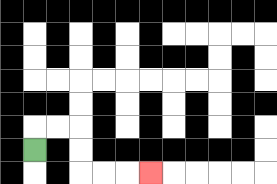{'start': '[1, 6]', 'end': '[6, 7]', 'path_directions': 'U,R,R,D,D,R,R,R', 'path_coordinates': '[[1, 6], [1, 5], [2, 5], [3, 5], [3, 6], [3, 7], [4, 7], [5, 7], [6, 7]]'}